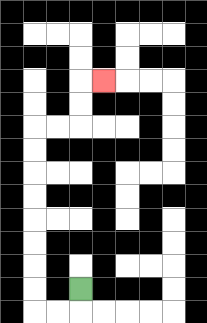{'start': '[3, 12]', 'end': '[4, 3]', 'path_directions': 'D,L,L,U,U,U,U,U,U,U,U,R,R,U,U,R', 'path_coordinates': '[[3, 12], [3, 13], [2, 13], [1, 13], [1, 12], [1, 11], [1, 10], [1, 9], [1, 8], [1, 7], [1, 6], [1, 5], [2, 5], [3, 5], [3, 4], [3, 3], [4, 3]]'}